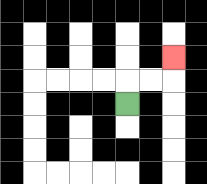{'start': '[5, 4]', 'end': '[7, 2]', 'path_directions': 'U,R,R,U', 'path_coordinates': '[[5, 4], [5, 3], [6, 3], [7, 3], [7, 2]]'}